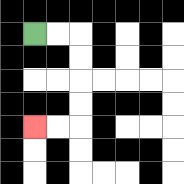{'start': '[1, 1]', 'end': '[1, 5]', 'path_directions': 'R,R,D,D,D,D,L,L', 'path_coordinates': '[[1, 1], [2, 1], [3, 1], [3, 2], [3, 3], [3, 4], [3, 5], [2, 5], [1, 5]]'}